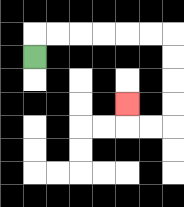{'start': '[1, 2]', 'end': '[5, 4]', 'path_directions': 'U,R,R,R,R,R,R,D,D,D,D,L,L,U', 'path_coordinates': '[[1, 2], [1, 1], [2, 1], [3, 1], [4, 1], [5, 1], [6, 1], [7, 1], [7, 2], [7, 3], [7, 4], [7, 5], [6, 5], [5, 5], [5, 4]]'}